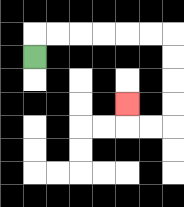{'start': '[1, 2]', 'end': '[5, 4]', 'path_directions': 'U,R,R,R,R,R,R,D,D,D,D,L,L,U', 'path_coordinates': '[[1, 2], [1, 1], [2, 1], [3, 1], [4, 1], [5, 1], [6, 1], [7, 1], [7, 2], [7, 3], [7, 4], [7, 5], [6, 5], [5, 5], [5, 4]]'}